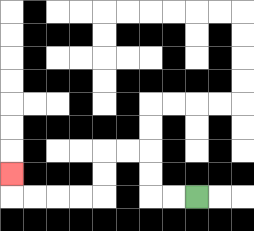{'start': '[8, 8]', 'end': '[0, 7]', 'path_directions': 'L,L,U,U,L,L,D,D,L,L,L,L,U', 'path_coordinates': '[[8, 8], [7, 8], [6, 8], [6, 7], [6, 6], [5, 6], [4, 6], [4, 7], [4, 8], [3, 8], [2, 8], [1, 8], [0, 8], [0, 7]]'}